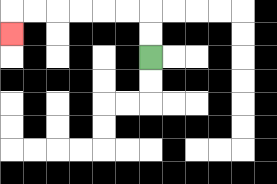{'start': '[6, 2]', 'end': '[0, 1]', 'path_directions': 'U,U,L,L,L,L,L,L,D', 'path_coordinates': '[[6, 2], [6, 1], [6, 0], [5, 0], [4, 0], [3, 0], [2, 0], [1, 0], [0, 0], [0, 1]]'}